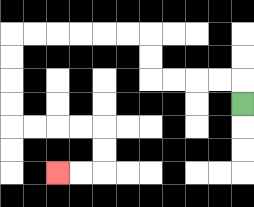{'start': '[10, 4]', 'end': '[2, 7]', 'path_directions': 'U,L,L,L,L,U,U,L,L,L,L,L,L,D,D,D,D,R,R,R,R,D,D,L,L', 'path_coordinates': '[[10, 4], [10, 3], [9, 3], [8, 3], [7, 3], [6, 3], [6, 2], [6, 1], [5, 1], [4, 1], [3, 1], [2, 1], [1, 1], [0, 1], [0, 2], [0, 3], [0, 4], [0, 5], [1, 5], [2, 5], [3, 5], [4, 5], [4, 6], [4, 7], [3, 7], [2, 7]]'}